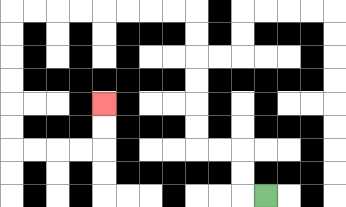{'start': '[11, 8]', 'end': '[4, 4]', 'path_directions': 'L,U,U,L,L,U,U,U,U,U,U,L,L,L,L,L,L,L,L,D,D,D,D,D,D,R,R,R,R,U,U', 'path_coordinates': '[[11, 8], [10, 8], [10, 7], [10, 6], [9, 6], [8, 6], [8, 5], [8, 4], [8, 3], [8, 2], [8, 1], [8, 0], [7, 0], [6, 0], [5, 0], [4, 0], [3, 0], [2, 0], [1, 0], [0, 0], [0, 1], [0, 2], [0, 3], [0, 4], [0, 5], [0, 6], [1, 6], [2, 6], [3, 6], [4, 6], [4, 5], [4, 4]]'}